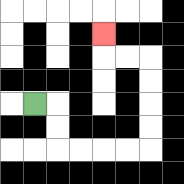{'start': '[1, 4]', 'end': '[4, 1]', 'path_directions': 'R,D,D,R,R,R,R,U,U,U,U,L,L,U', 'path_coordinates': '[[1, 4], [2, 4], [2, 5], [2, 6], [3, 6], [4, 6], [5, 6], [6, 6], [6, 5], [6, 4], [6, 3], [6, 2], [5, 2], [4, 2], [4, 1]]'}